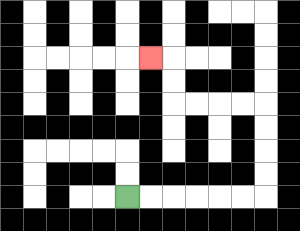{'start': '[5, 8]', 'end': '[6, 2]', 'path_directions': 'R,R,R,R,R,R,U,U,U,U,L,L,L,L,U,U,L', 'path_coordinates': '[[5, 8], [6, 8], [7, 8], [8, 8], [9, 8], [10, 8], [11, 8], [11, 7], [11, 6], [11, 5], [11, 4], [10, 4], [9, 4], [8, 4], [7, 4], [7, 3], [7, 2], [6, 2]]'}